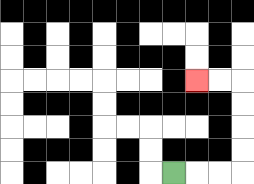{'start': '[7, 7]', 'end': '[8, 3]', 'path_directions': 'R,R,R,U,U,U,U,L,L', 'path_coordinates': '[[7, 7], [8, 7], [9, 7], [10, 7], [10, 6], [10, 5], [10, 4], [10, 3], [9, 3], [8, 3]]'}